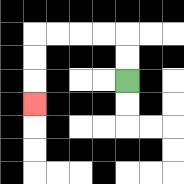{'start': '[5, 3]', 'end': '[1, 4]', 'path_directions': 'U,U,L,L,L,L,D,D,D', 'path_coordinates': '[[5, 3], [5, 2], [5, 1], [4, 1], [3, 1], [2, 1], [1, 1], [1, 2], [1, 3], [1, 4]]'}